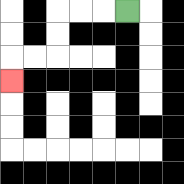{'start': '[5, 0]', 'end': '[0, 3]', 'path_directions': 'L,L,L,D,D,L,L,D', 'path_coordinates': '[[5, 0], [4, 0], [3, 0], [2, 0], [2, 1], [2, 2], [1, 2], [0, 2], [0, 3]]'}